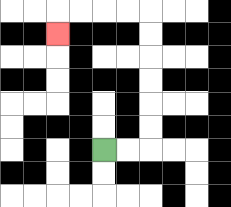{'start': '[4, 6]', 'end': '[2, 1]', 'path_directions': 'R,R,U,U,U,U,U,U,L,L,L,L,D', 'path_coordinates': '[[4, 6], [5, 6], [6, 6], [6, 5], [6, 4], [6, 3], [6, 2], [6, 1], [6, 0], [5, 0], [4, 0], [3, 0], [2, 0], [2, 1]]'}